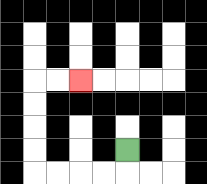{'start': '[5, 6]', 'end': '[3, 3]', 'path_directions': 'D,L,L,L,L,U,U,U,U,R,R', 'path_coordinates': '[[5, 6], [5, 7], [4, 7], [3, 7], [2, 7], [1, 7], [1, 6], [1, 5], [1, 4], [1, 3], [2, 3], [3, 3]]'}